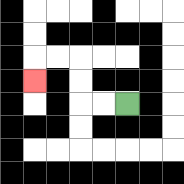{'start': '[5, 4]', 'end': '[1, 3]', 'path_directions': 'L,L,U,U,L,L,D', 'path_coordinates': '[[5, 4], [4, 4], [3, 4], [3, 3], [3, 2], [2, 2], [1, 2], [1, 3]]'}